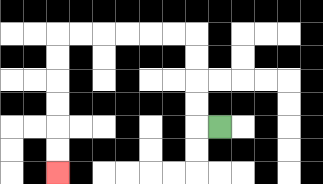{'start': '[9, 5]', 'end': '[2, 7]', 'path_directions': 'L,U,U,U,U,L,L,L,L,L,L,D,D,D,D,D,D', 'path_coordinates': '[[9, 5], [8, 5], [8, 4], [8, 3], [8, 2], [8, 1], [7, 1], [6, 1], [5, 1], [4, 1], [3, 1], [2, 1], [2, 2], [2, 3], [2, 4], [2, 5], [2, 6], [2, 7]]'}